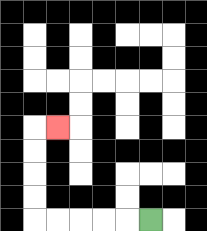{'start': '[6, 9]', 'end': '[2, 5]', 'path_directions': 'L,L,L,L,L,U,U,U,U,R', 'path_coordinates': '[[6, 9], [5, 9], [4, 9], [3, 9], [2, 9], [1, 9], [1, 8], [1, 7], [1, 6], [1, 5], [2, 5]]'}